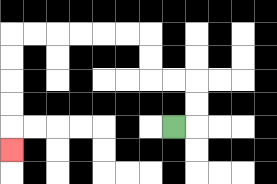{'start': '[7, 5]', 'end': '[0, 6]', 'path_directions': 'R,U,U,L,L,U,U,L,L,L,L,L,L,D,D,D,D,D', 'path_coordinates': '[[7, 5], [8, 5], [8, 4], [8, 3], [7, 3], [6, 3], [6, 2], [6, 1], [5, 1], [4, 1], [3, 1], [2, 1], [1, 1], [0, 1], [0, 2], [0, 3], [0, 4], [0, 5], [0, 6]]'}